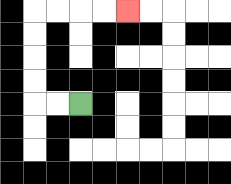{'start': '[3, 4]', 'end': '[5, 0]', 'path_directions': 'L,L,U,U,U,U,R,R,R,R', 'path_coordinates': '[[3, 4], [2, 4], [1, 4], [1, 3], [1, 2], [1, 1], [1, 0], [2, 0], [3, 0], [4, 0], [5, 0]]'}